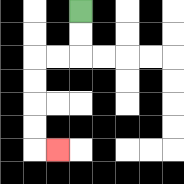{'start': '[3, 0]', 'end': '[2, 6]', 'path_directions': 'D,D,L,L,D,D,D,D,R', 'path_coordinates': '[[3, 0], [3, 1], [3, 2], [2, 2], [1, 2], [1, 3], [1, 4], [1, 5], [1, 6], [2, 6]]'}